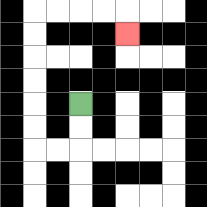{'start': '[3, 4]', 'end': '[5, 1]', 'path_directions': 'D,D,L,L,U,U,U,U,U,U,R,R,R,R,D', 'path_coordinates': '[[3, 4], [3, 5], [3, 6], [2, 6], [1, 6], [1, 5], [1, 4], [1, 3], [1, 2], [1, 1], [1, 0], [2, 0], [3, 0], [4, 0], [5, 0], [5, 1]]'}